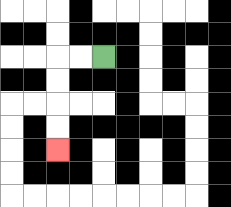{'start': '[4, 2]', 'end': '[2, 6]', 'path_directions': 'L,L,D,D,D,D', 'path_coordinates': '[[4, 2], [3, 2], [2, 2], [2, 3], [2, 4], [2, 5], [2, 6]]'}